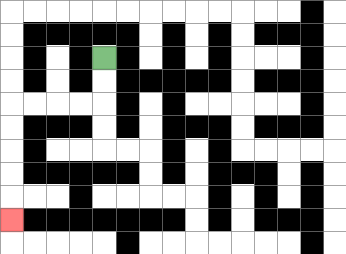{'start': '[4, 2]', 'end': '[0, 9]', 'path_directions': 'D,D,L,L,L,L,D,D,D,D,D', 'path_coordinates': '[[4, 2], [4, 3], [4, 4], [3, 4], [2, 4], [1, 4], [0, 4], [0, 5], [0, 6], [0, 7], [0, 8], [0, 9]]'}